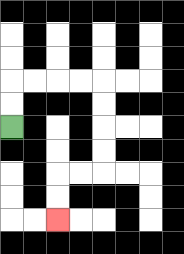{'start': '[0, 5]', 'end': '[2, 9]', 'path_directions': 'U,U,R,R,R,R,D,D,D,D,L,L,D,D', 'path_coordinates': '[[0, 5], [0, 4], [0, 3], [1, 3], [2, 3], [3, 3], [4, 3], [4, 4], [4, 5], [4, 6], [4, 7], [3, 7], [2, 7], [2, 8], [2, 9]]'}